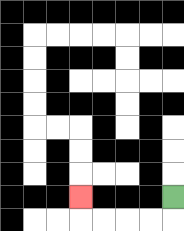{'start': '[7, 8]', 'end': '[3, 8]', 'path_directions': 'D,L,L,L,L,U', 'path_coordinates': '[[7, 8], [7, 9], [6, 9], [5, 9], [4, 9], [3, 9], [3, 8]]'}